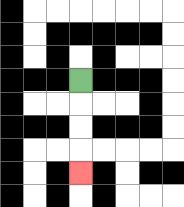{'start': '[3, 3]', 'end': '[3, 7]', 'path_directions': 'D,D,D,D', 'path_coordinates': '[[3, 3], [3, 4], [3, 5], [3, 6], [3, 7]]'}